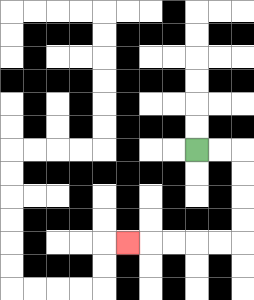{'start': '[8, 6]', 'end': '[5, 10]', 'path_directions': 'R,R,D,D,D,D,L,L,L,L,L', 'path_coordinates': '[[8, 6], [9, 6], [10, 6], [10, 7], [10, 8], [10, 9], [10, 10], [9, 10], [8, 10], [7, 10], [6, 10], [5, 10]]'}